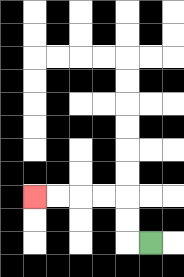{'start': '[6, 10]', 'end': '[1, 8]', 'path_directions': 'L,U,U,L,L,L,L', 'path_coordinates': '[[6, 10], [5, 10], [5, 9], [5, 8], [4, 8], [3, 8], [2, 8], [1, 8]]'}